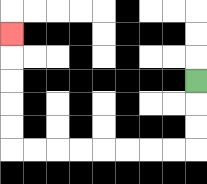{'start': '[8, 3]', 'end': '[0, 1]', 'path_directions': 'D,D,D,L,L,L,L,L,L,L,L,U,U,U,U,U', 'path_coordinates': '[[8, 3], [8, 4], [8, 5], [8, 6], [7, 6], [6, 6], [5, 6], [4, 6], [3, 6], [2, 6], [1, 6], [0, 6], [0, 5], [0, 4], [0, 3], [0, 2], [0, 1]]'}